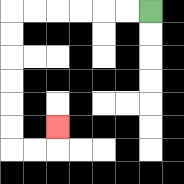{'start': '[6, 0]', 'end': '[2, 5]', 'path_directions': 'L,L,L,L,L,L,D,D,D,D,D,D,R,R,U', 'path_coordinates': '[[6, 0], [5, 0], [4, 0], [3, 0], [2, 0], [1, 0], [0, 0], [0, 1], [0, 2], [0, 3], [0, 4], [0, 5], [0, 6], [1, 6], [2, 6], [2, 5]]'}